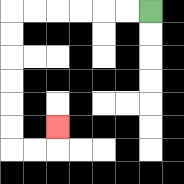{'start': '[6, 0]', 'end': '[2, 5]', 'path_directions': 'L,L,L,L,L,L,D,D,D,D,D,D,R,R,U', 'path_coordinates': '[[6, 0], [5, 0], [4, 0], [3, 0], [2, 0], [1, 0], [0, 0], [0, 1], [0, 2], [0, 3], [0, 4], [0, 5], [0, 6], [1, 6], [2, 6], [2, 5]]'}